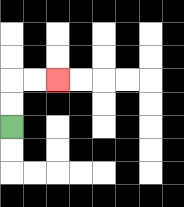{'start': '[0, 5]', 'end': '[2, 3]', 'path_directions': 'U,U,R,R', 'path_coordinates': '[[0, 5], [0, 4], [0, 3], [1, 3], [2, 3]]'}